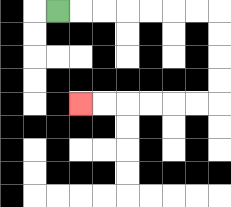{'start': '[2, 0]', 'end': '[3, 4]', 'path_directions': 'R,R,R,R,R,R,R,D,D,D,D,L,L,L,L,L,L', 'path_coordinates': '[[2, 0], [3, 0], [4, 0], [5, 0], [6, 0], [7, 0], [8, 0], [9, 0], [9, 1], [9, 2], [9, 3], [9, 4], [8, 4], [7, 4], [6, 4], [5, 4], [4, 4], [3, 4]]'}